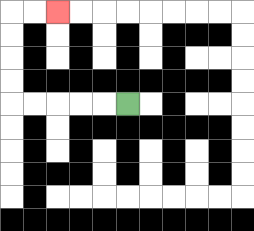{'start': '[5, 4]', 'end': '[2, 0]', 'path_directions': 'L,L,L,L,L,U,U,U,U,R,R', 'path_coordinates': '[[5, 4], [4, 4], [3, 4], [2, 4], [1, 4], [0, 4], [0, 3], [0, 2], [0, 1], [0, 0], [1, 0], [2, 0]]'}